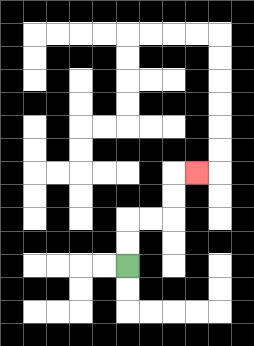{'start': '[5, 11]', 'end': '[8, 7]', 'path_directions': 'U,U,R,R,U,U,R', 'path_coordinates': '[[5, 11], [5, 10], [5, 9], [6, 9], [7, 9], [7, 8], [7, 7], [8, 7]]'}